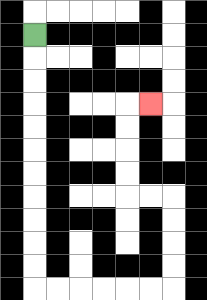{'start': '[1, 1]', 'end': '[6, 4]', 'path_directions': 'D,D,D,D,D,D,D,D,D,D,D,R,R,R,R,R,R,U,U,U,U,L,L,U,U,U,U,R', 'path_coordinates': '[[1, 1], [1, 2], [1, 3], [1, 4], [1, 5], [1, 6], [1, 7], [1, 8], [1, 9], [1, 10], [1, 11], [1, 12], [2, 12], [3, 12], [4, 12], [5, 12], [6, 12], [7, 12], [7, 11], [7, 10], [7, 9], [7, 8], [6, 8], [5, 8], [5, 7], [5, 6], [5, 5], [5, 4], [6, 4]]'}